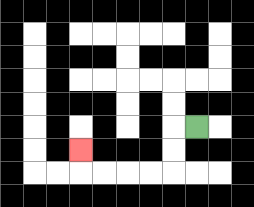{'start': '[8, 5]', 'end': '[3, 6]', 'path_directions': 'L,D,D,L,L,L,L,U', 'path_coordinates': '[[8, 5], [7, 5], [7, 6], [7, 7], [6, 7], [5, 7], [4, 7], [3, 7], [3, 6]]'}